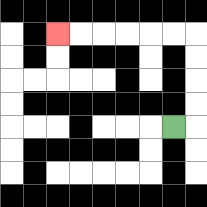{'start': '[7, 5]', 'end': '[2, 1]', 'path_directions': 'R,U,U,U,U,L,L,L,L,L,L', 'path_coordinates': '[[7, 5], [8, 5], [8, 4], [8, 3], [8, 2], [8, 1], [7, 1], [6, 1], [5, 1], [4, 1], [3, 1], [2, 1]]'}